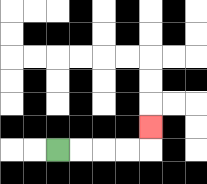{'start': '[2, 6]', 'end': '[6, 5]', 'path_directions': 'R,R,R,R,U', 'path_coordinates': '[[2, 6], [3, 6], [4, 6], [5, 6], [6, 6], [6, 5]]'}